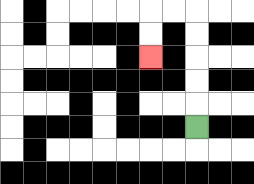{'start': '[8, 5]', 'end': '[6, 2]', 'path_directions': 'U,U,U,U,U,L,L,D,D', 'path_coordinates': '[[8, 5], [8, 4], [8, 3], [8, 2], [8, 1], [8, 0], [7, 0], [6, 0], [6, 1], [6, 2]]'}